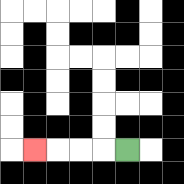{'start': '[5, 6]', 'end': '[1, 6]', 'path_directions': 'L,L,L,L', 'path_coordinates': '[[5, 6], [4, 6], [3, 6], [2, 6], [1, 6]]'}